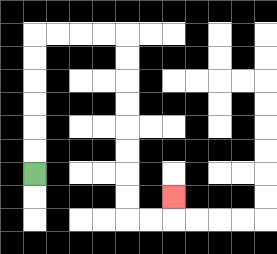{'start': '[1, 7]', 'end': '[7, 8]', 'path_directions': 'U,U,U,U,U,U,R,R,R,R,D,D,D,D,D,D,D,D,R,R,U', 'path_coordinates': '[[1, 7], [1, 6], [1, 5], [1, 4], [1, 3], [1, 2], [1, 1], [2, 1], [3, 1], [4, 1], [5, 1], [5, 2], [5, 3], [5, 4], [5, 5], [5, 6], [5, 7], [5, 8], [5, 9], [6, 9], [7, 9], [7, 8]]'}